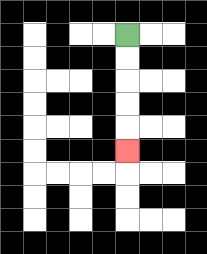{'start': '[5, 1]', 'end': '[5, 6]', 'path_directions': 'D,D,D,D,D', 'path_coordinates': '[[5, 1], [5, 2], [5, 3], [5, 4], [5, 5], [5, 6]]'}